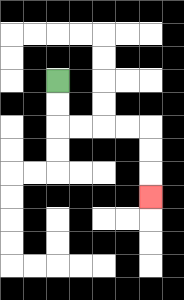{'start': '[2, 3]', 'end': '[6, 8]', 'path_directions': 'D,D,R,R,R,R,D,D,D', 'path_coordinates': '[[2, 3], [2, 4], [2, 5], [3, 5], [4, 5], [5, 5], [6, 5], [6, 6], [6, 7], [6, 8]]'}